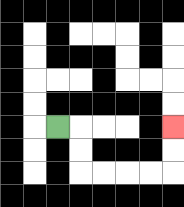{'start': '[2, 5]', 'end': '[7, 5]', 'path_directions': 'R,D,D,R,R,R,R,U,U', 'path_coordinates': '[[2, 5], [3, 5], [3, 6], [3, 7], [4, 7], [5, 7], [6, 7], [7, 7], [7, 6], [7, 5]]'}